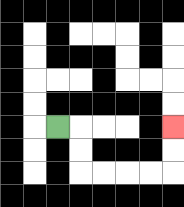{'start': '[2, 5]', 'end': '[7, 5]', 'path_directions': 'R,D,D,R,R,R,R,U,U', 'path_coordinates': '[[2, 5], [3, 5], [3, 6], [3, 7], [4, 7], [5, 7], [6, 7], [7, 7], [7, 6], [7, 5]]'}